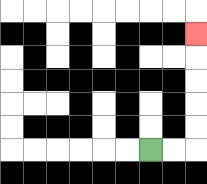{'start': '[6, 6]', 'end': '[8, 1]', 'path_directions': 'R,R,U,U,U,U,U', 'path_coordinates': '[[6, 6], [7, 6], [8, 6], [8, 5], [8, 4], [8, 3], [8, 2], [8, 1]]'}